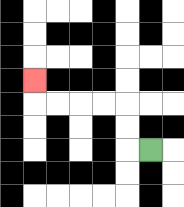{'start': '[6, 6]', 'end': '[1, 3]', 'path_directions': 'L,U,U,L,L,L,L,U', 'path_coordinates': '[[6, 6], [5, 6], [5, 5], [5, 4], [4, 4], [3, 4], [2, 4], [1, 4], [1, 3]]'}